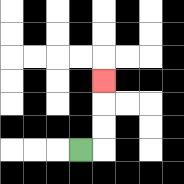{'start': '[3, 6]', 'end': '[4, 3]', 'path_directions': 'R,U,U,U', 'path_coordinates': '[[3, 6], [4, 6], [4, 5], [4, 4], [4, 3]]'}